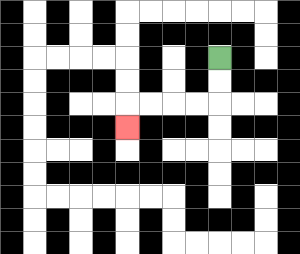{'start': '[9, 2]', 'end': '[5, 5]', 'path_directions': 'D,D,L,L,L,L,D', 'path_coordinates': '[[9, 2], [9, 3], [9, 4], [8, 4], [7, 4], [6, 4], [5, 4], [5, 5]]'}